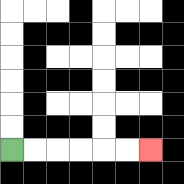{'start': '[0, 6]', 'end': '[6, 6]', 'path_directions': 'R,R,R,R,R,R', 'path_coordinates': '[[0, 6], [1, 6], [2, 6], [3, 6], [4, 6], [5, 6], [6, 6]]'}